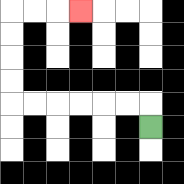{'start': '[6, 5]', 'end': '[3, 0]', 'path_directions': 'U,L,L,L,L,L,L,U,U,U,U,R,R,R', 'path_coordinates': '[[6, 5], [6, 4], [5, 4], [4, 4], [3, 4], [2, 4], [1, 4], [0, 4], [0, 3], [0, 2], [0, 1], [0, 0], [1, 0], [2, 0], [3, 0]]'}